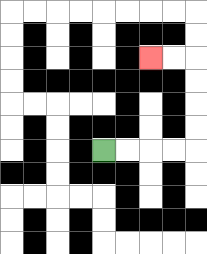{'start': '[4, 6]', 'end': '[6, 2]', 'path_directions': 'R,R,R,R,U,U,U,U,L,L', 'path_coordinates': '[[4, 6], [5, 6], [6, 6], [7, 6], [8, 6], [8, 5], [8, 4], [8, 3], [8, 2], [7, 2], [6, 2]]'}